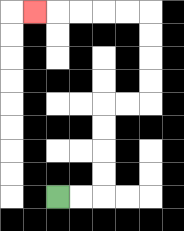{'start': '[2, 8]', 'end': '[1, 0]', 'path_directions': 'R,R,U,U,U,U,R,R,U,U,U,U,L,L,L,L,L', 'path_coordinates': '[[2, 8], [3, 8], [4, 8], [4, 7], [4, 6], [4, 5], [4, 4], [5, 4], [6, 4], [6, 3], [6, 2], [6, 1], [6, 0], [5, 0], [4, 0], [3, 0], [2, 0], [1, 0]]'}